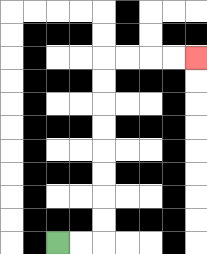{'start': '[2, 10]', 'end': '[8, 2]', 'path_directions': 'R,R,U,U,U,U,U,U,U,U,R,R,R,R', 'path_coordinates': '[[2, 10], [3, 10], [4, 10], [4, 9], [4, 8], [4, 7], [4, 6], [4, 5], [4, 4], [4, 3], [4, 2], [5, 2], [6, 2], [7, 2], [8, 2]]'}